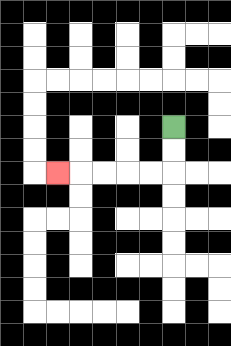{'start': '[7, 5]', 'end': '[2, 7]', 'path_directions': 'D,D,L,L,L,L,L', 'path_coordinates': '[[7, 5], [7, 6], [7, 7], [6, 7], [5, 7], [4, 7], [3, 7], [2, 7]]'}